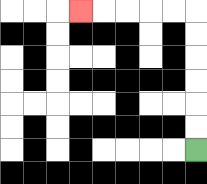{'start': '[8, 6]', 'end': '[3, 0]', 'path_directions': 'U,U,U,U,U,U,L,L,L,L,L', 'path_coordinates': '[[8, 6], [8, 5], [8, 4], [8, 3], [8, 2], [8, 1], [8, 0], [7, 0], [6, 0], [5, 0], [4, 0], [3, 0]]'}